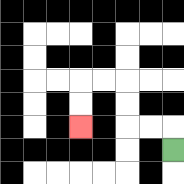{'start': '[7, 6]', 'end': '[3, 5]', 'path_directions': 'U,L,L,U,U,L,L,D,D', 'path_coordinates': '[[7, 6], [7, 5], [6, 5], [5, 5], [5, 4], [5, 3], [4, 3], [3, 3], [3, 4], [3, 5]]'}